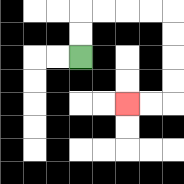{'start': '[3, 2]', 'end': '[5, 4]', 'path_directions': 'U,U,R,R,R,R,D,D,D,D,L,L', 'path_coordinates': '[[3, 2], [3, 1], [3, 0], [4, 0], [5, 0], [6, 0], [7, 0], [7, 1], [7, 2], [7, 3], [7, 4], [6, 4], [5, 4]]'}